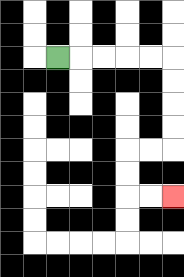{'start': '[2, 2]', 'end': '[7, 8]', 'path_directions': 'R,R,R,R,R,D,D,D,D,L,L,D,D,R,R', 'path_coordinates': '[[2, 2], [3, 2], [4, 2], [5, 2], [6, 2], [7, 2], [7, 3], [7, 4], [7, 5], [7, 6], [6, 6], [5, 6], [5, 7], [5, 8], [6, 8], [7, 8]]'}